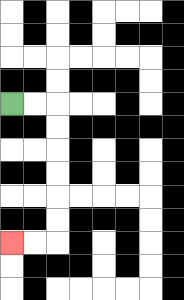{'start': '[0, 4]', 'end': '[0, 10]', 'path_directions': 'R,R,D,D,D,D,D,D,L,L', 'path_coordinates': '[[0, 4], [1, 4], [2, 4], [2, 5], [2, 6], [2, 7], [2, 8], [2, 9], [2, 10], [1, 10], [0, 10]]'}